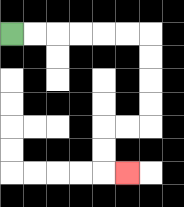{'start': '[0, 1]', 'end': '[5, 7]', 'path_directions': 'R,R,R,R,R,R,D,D,D,D,L,L,D,D,R', 'path_coordinates': '[[0, 1], [1, 1], [2, 1], [3, 1], [4, 1], [5, 1], [6, 1], [6, 2], [6, 3], [6, 4], [6, 5], [5, 5], [4, 5], [4, 6], [4, 7], [5, 7]]'}